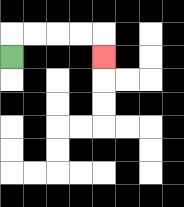{'start': '[0, 2]', 'end': '[4, 2]', 'path_directions': 'U,R,R,R,R,D', 'path_coordinates': '[[0, 2], [0, 1], [1, 1], [2, 1], [3, 1], [4, 1], [4, 2]]'}